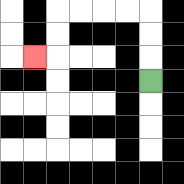{'start': '[6, 3]', 'end': '[1, 2]', 'path_directions': 'U,U,U,L,L,L,L,D,D,L', 'path_coordinates': '[[6, 3], [6, 2], [6, 1], [6, 0], [5, 0], [4, 0], [3, 0], [2, 0], [2, 1], [2, 2], [1, 2]]'}